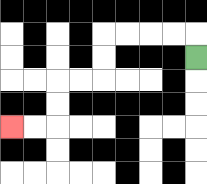{'start': '[8, 2]', 'end': '[0, 5]', 'path_directions': 'U,L,L,L,L,D,D,L,L,D,D,L,L', 'path_coordinates': '[[8, 2], [8, 1], [7, 1], [6, 1], [5, 1], [4, 1], [4, 2], [4, 3], [3, 3], [2, 3], [2, 4], [2, 5], [1, 5], [0, 5]]'}